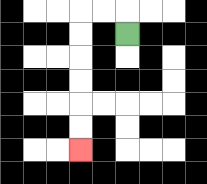{'start': '[5, 1]', 'end': '[3, 6]', 'path_directions': 'U,L,L,D,D,D,D,D,D', 'path_coordinates': '[[5, 1], [5, 0], [4, 0], [3, 0], [3, 1], [3, 2], [3, 3], [3, 4], [3, 5], [3, 6]]'}